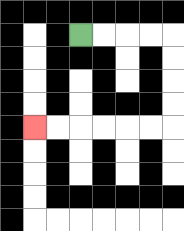{'start': '[3, 1]', 'end': '[1, 5]', 'path_directions': 'R,R,R,R,D,D,D,D,L,L,L,L,L,L', 'path_coordinates': '[[3, 1], [4, 1], [5, 1], [6, 1], [7, 1], [7, 2], [7, 3], [7, 4], [7, 5], [6, 5], [5, 5], [4, 5], [3, 5], [2, 5], [1, 5]]'}